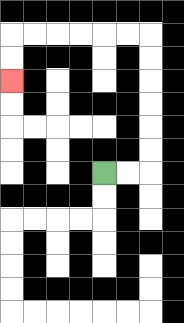{'start': '[4, 7]', 'end': '[0, 3]', 'path_directions': 'R,R,U,U,U,U,U,U,L,L,L,L,L,L,D,D', 'path_coordinates': '[[4, 7], [5, 7], [6, 7], [6, 6], [6, 5], [6, 4], [6, 3], [6, 2], [6, 1], [5, 1], [4, 1], [3, 1], [2, 1], [1, 1], [0, 1], [0, 2], [0, 3]]'}